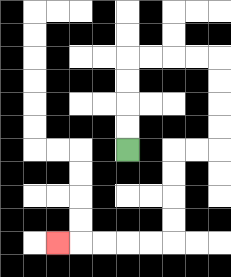{'start': '[5, 6]', 'end': '[2, 10]', 'path_directions': 'U,U,U,U,R,R,R,R,D,D,D,D,L,L,D,D,D,D,L,L,L,L,L', 'path_coordinates': '[[5, 6], [5, 5], [5, 4], [5, 3], [5, 2], [6, 2], [7, 2], [8, 2], [9, 2], [9, 3], [9, 4], [9, 5], [9, 6], [8, 6], [7, 6], [7, 7], [7, 8], [7, 9], [7, 10], [6, 10], [5, 10], [4, 10], [3, 10], [2, 10]]'}